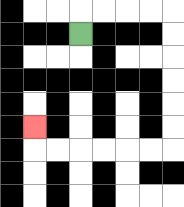{'start': '[3, 1]', 'end': '[1, 5]', 'path_directions': 'U,R,R,R,R,D,D,D,D,D,D,L,L,L,L,L,L,U', 'path_coordinates': '[[3, 1], [3, 0], [4, 0], [5, 0], [6, 0], [7, 0], [7, 1], [7, 2], [7, 3], [7, 4], [7, 5], [7, 6], [6, 6], [5, 6], [4, 6], [3, 6], [2, 6], [1, 6], [1, 5]]'}